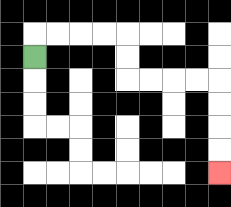{'start': '[1, 2]', 'end': '[9, 7]', 'path_directions': 'U,R,R,R,R,D,D,R,R,R,R,D,D,D,D', 'path_coordinates': '[[1, 2], [1, 1], [2, 1], [3, 1], [4, 1], [5, 1], [5, 2], [5, 3], [6, 3], [7, 3], [8, 3], [9, 3], [9, 4], [9, 5], [9, 6], [9, 7]]'}